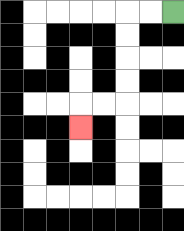{'start': '[7, 0]', 'end': '[3, 5]', 'path_directions': 'L,L,D,D,D,D,L,L,D', 'path_coordinates': '[[7, 0], [6, 0], [5, 0], [5, 1], [5, 2], [5, 3], [5, 4], [4, 4], [3, 4], [3, 5]]'}